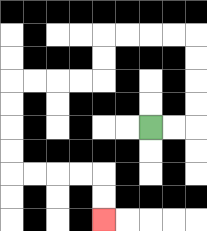{'start': '[6, 5]', 'end': '[4, 9]', 'path_directions': 'R,R,U,U,U,U,L,L,L,L,D,D,L,L,L,L,D,D,D,D,R,R,R,R,D,D', 'path_coordinates': '[[6, 5], [7, 5], [8, 5], [8, 4], [8, 3], [8, 2], [8, 1], [7, 1], [6, 1], [5, 1], [4, 1], [4, 2], [4, 3], [3, 3], [2, 3], [1, 3], [0, 3], [0, 4], [0, 5], [0, 6], [0, 7], [1, 7], [2, 7], [3, 7], [4, 7], [4, 8], [4, 9]]'}